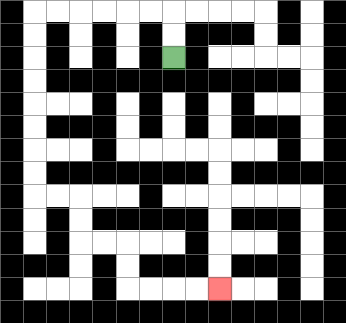{'start': '[7, 2]', 'end': '[9, 12]', 'path_directions': 'U,U,L,L,L,L,L,L,D,D,D,D,D,D,D,D,R,R,D,D,R,R,D,D,R,R,R,R', 'path_coordinates': '[[7, 2], [7, 1], [7, 0], [6, 0], [5, 0], [4, 0], [3, 0], [2, 0], [1, 0], [1, 1], [1, 2], [1, 3], [1, 4], [1, 5], [1, 6], [1, 7], [1, 8], [2, 8], [3, 8], [3, 9], [3, 10], [4, 10], [5, 10], [5, 11], [5, 12], [6, 12], [7, 12], [8, 12], [9, 12]]'}